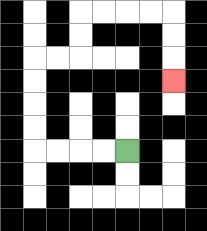{'start': '[5, 6]', 'end': '[7, 3]', 'path_directions': 'L,L,L,L,U,U,U,U,R,R,U,U,R,R,R,R,D,D,D', 'path_coordinates': '[[5, 6], [4, 6], [3, 6], [2, 6], [1, 6], [1, 5], [1, 4], [1, 3], [1, 2], [2, 2], [3, 2], [3, 1], [3, 0], [4, 0], [5, 0], [6, 0], [7, 0], [7, 1], [7, 2], [7, 3]]'}